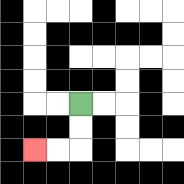{'start': '[3, 4]', 'end': '[1, 6]', 'path_directions': 'D,D,L,L', 'path_coordinates': '[[3, 4], [3, 5], [3, 6], [2, 6], [1, 6]]'}